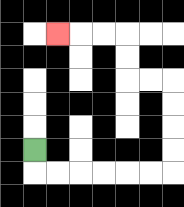{'start': '[1, 6]', 'end': '[2, 1]', 'path_directions': 'D,R,R,R,R,R,R,U,U,U,U,L,L,U,U,L,L,L', 'path_coordinates': '[[1, 6], [1, 7], [2, 7], [3, 7], [4, 7], [5, 7], [6, 7], [7, 7], [7, 6], [7, 5], [7, 4], [7, 3], [6, 3], [5, 3], [5, 2], [5, 1], [4, 1], [3, 1], [2, 1]]'}